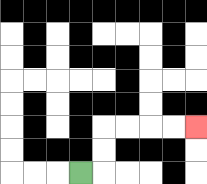{'start': '[3, 7]', 'end': '[8, 5]', 'path_directions': 'R,U,U,R,R,R,R', 'path_coordinates': '[[3, 7], [4, 7], [4, 6], [4, 5], [5, 5], [6, 5], [7, 5], [8, 5]]'}